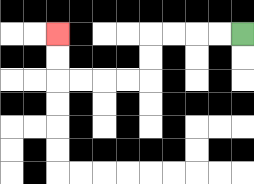{'start': '[10, 1]', 'end': '[2, 1]', 'path_directions': 'L,L,L,L,D,D,L,L,L,L,U,U', 'path_coordinates': '[[10, 1], [9, 1], [8, 1], [7, 1], [6, 1], [6, 2], [6, 3], [5, 3], [4, 3], [3, 3], [2, 3], [2, 2], [2, 1]]'}